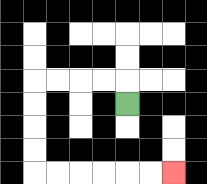{'start': '[5, 4]', 'end': '[7, 7]', 'path_directions': 'U,L,L,L,L,D,D,D,D,R,R,R,R,R,R', 'path_coordinates': '[[5, 4], [5, 3], [4, 3], [3, 3], [2, 3], [1, 3], [1, 4], [1, 5], [1, 6], [1, 7], [2, 7], [3, 7], [4, 7], [5, 7], [6, 7], [7, 7]]'}